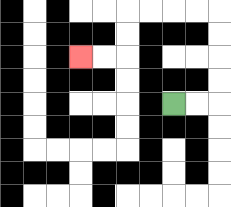{'start': '[7, 4]', 'end': '[3, 2]', 'path_directions': 'R,R,U,U,U,U,L,L,L,L,D,D,L,L', 'path_coordinates': '[[7, 4], [8, 4], [9, 4], [9, 3], [9, 2], [9, 1], [9, 0], [8, 0], [7, 0], [6, 0], [5, 0], [5, 1], [5, 2], [4, 2], [3, 2]]'}